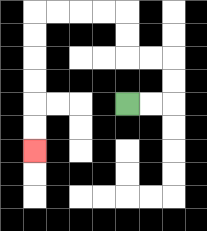{'start': '[5, 4]', 'end': '[1, 6]', 'path_directions': 'R,R,U,U,L,L,U,U,L,L,L,L,D,D,D,D,D,D', 'path_coordinates': '[[5, 4], [6, 4], [7, 4], [7, 3], [7, 2], [6, 2], [5, 2], [5, 1], [5, 0], [4, 0], [3, 0], [2, 0], [1, 0], [1, 1], [1, 2], [1, 3], [1, 4], [1, 5], [1, 6]]'}